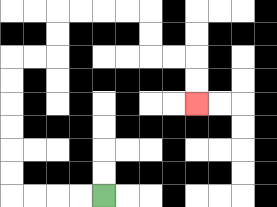{'start': '[4, 8]', 'end': '[8, 4]', 'path_directions': 'L,L,L,L,U,U,U,U,U,U,R,R,U,U,R,R,R,R,D,D,R,R,D,D', 'path_coordinates': '[[4, 8], [3, 8], [2, 8], [1, 8], [0, 8], [0, 7], [0, 6], [0, 5], [0, 4], [0, 3], [0, 2], [1, 2], [2, 2], [2, 1], [2, 0], [3, 0], [4, 0], [5, 0], [6, 0], [6, 1], [6, 2], [7, 2], [8, 2], [8, 3], [8, 4]]'}